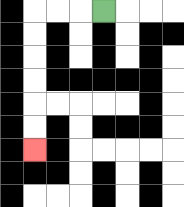{'start': '[4, 0]', 'end': '[1, 6]', 'path_directions': 'L,L,L,D,D,D,D,D,D', 'path_coordinates': '[[4, 0], [3, 0], [2, 0], [1, 0], [1, 1], [1, 2], [1, 3], [1, 4], [1, 5], [1, 6]]'}